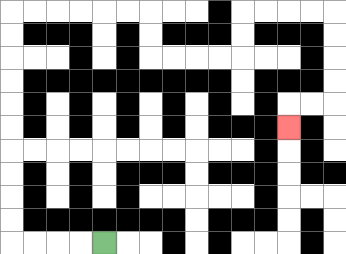{'start': '[4, 10]', 'end': '[12, 5]', 'path_directions': 'L,L,L,L,U,U,U,U,U,U,U,U,U,U,R,R,R,R,R,R,D,D,R,R,R,R,U,U,R,R,R,R,D,D,D,D,L,L,D', 'path_coordinates': '[[4, 10], [3, 10], [2, 10], [1, 10], [0, 10], [0, 9], [0, 8], [0, 7], [0, 6], [0, 5], [0, 4], [0, 3], [0, 2], [0, 1], [0, 0], [1, 0], [2, 0], [3, 0], [4, 0], [5, 0], [6, 0], [6, 1], [6, 2], [7, 2], [8, 2], [9, 2], [10, 2], [10, 1], [10, 0], [11, 0], [12, 0], [13, 0], [14, 0], [14, 1], [14, 2], [14, 3], [14, 4], [13, 4], [12, 4], [12, 5]]'}